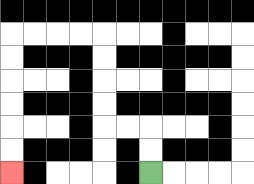{'start': '[6, 7]', 'end': '[0, 7]', 'path_directions': 'U,U,L,L,U,U,U,U,L,L,L,L,D,D,D,D,D,D', 'path_coordinates': '[[6, 7], [6, 6], [6, 5], [5, 5], [4, 5], [4, 4], [4, 3], [4, 2], [4, 1], [3, 1], [2, 1], [1, 1], [0, 1], [0, 2], [0, 3], [0, 4], [0, 5], [0, 6], [0, 7]]'}